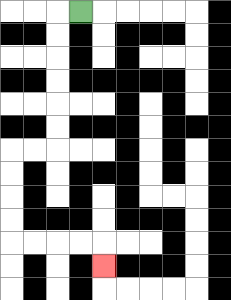{'start': '[3, 0]', 'end': '[4, 11]', 'path_directions': 'L,D,D,D,D,D,D,L,L,D,D,D,D,R,R,R,R,D', 'path_coordinates': '[[3, 0], [2, 0], [2, 1], [2, 2], [2, 3], [2, 4], [2, 5], [2, 6], [1, 6], [0, 6], [0, 7], [0, 8], [0, 9], [0, 10], [1, 10], [2, 10], [3, 10], [4, 10], [4, 11]]'}